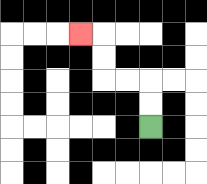{'start': '[6, 5]', 'end': '[3, 1]', 'path_directions': 'U,U,L,L,U,U,L', 'path_coordinates': '[[6, 5], [6, 4], [6, 3], [5, 3], [4, 3], [4, 2], [4, 1], [3, 1]]'}